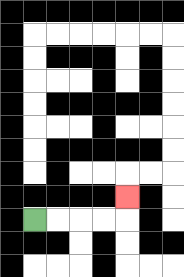{'start': '[1, 9]', 'end': '[5, 8]', 'path_directions': 'R,R,R,R,U', 'path_coordinates': '[[1, 9], [2, 9], [3, 9], [4, 9], [5, 9], [5, 8]]'}